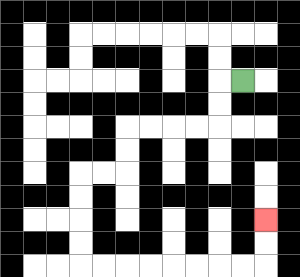{'start': '[10, 3]', 'end': '[11, 9]', 'path_directions': 'L,D,D,L,L,L,L,D,D,L,L,D,D,D,D,R,R,R,R,R,R,R,R,U,U', 'path_coordinates': '[[10, 3], [9, 3], [9, 4], [9, 5], [8, 5], [7, 5], [6, 5], [5, 5], [5, 6], [5, 7], [4, 7], [3, 7], [3, 8], [3, 9], [3, 10], [3, 11], [4, 11], [5, 11], [6, 11], [7, 11], [8, 11], [9, 11], [10, 11], [11, 11], [11, 10], [11, 9]]'}